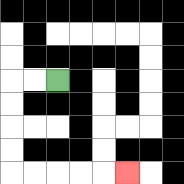{'start': '[2, 3]', 'end': '[5, 7]', 'path_directions': 'L,L,D,D,D,D,R,R,R,R,R', 'path_coordinates': '[[2, 3], [1, 3], [0, 3], [0, 4], [0, 5], [0, 6], [0, 7], [1, 7], [2, 7], [3, 7], [4, 7], [5, 7]]'}